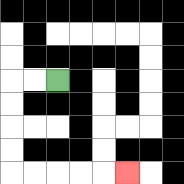{'start': '[2, 3]', 'end': '[5, 7]', 'path_directions': 'L,L,D,D,D,D,R,R,R,R,R', 'path_coordinates': '[[2, 3], [1, 3], [0, 3], [0, 4], [0, 5], [0, 6], [0, 7], [1, 7], [2, 7], [3, 7], [4, 7], [5, 7]]'}